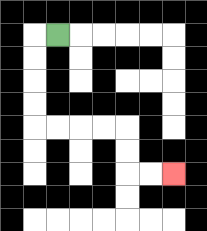{'start': '[2, 1]', 'end': '[7, 7]', 'path_directions': 'L,D,D,D,D,R,R,R,R,D,D,R,R', 'path_coordinates': '[[2, 1], [1, 1], [1, 2], [1, 3], [1, 4], [1, 5], [2, 5], [3, 5], [4, 5], [5, 5], [5, 6], [5, 7], [6, 7], [7, 7]]'}